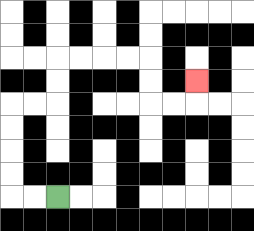{'start': '[2, 8]', 'end': '[8, 3]', 'path_directions': 'L,L,U,U,U,U,R,R,U,U,R,R,R,R,D,D,R,R,U', 'path_coordinates': '[[2, 8], [1, 8], [0, 8], [0, 7], [0, 6], [0, 5], [0, 4], [1, 4], [2, 4], [2, 3], [2, 2], [3, 2], [4, 2], [5, 2], [6, 2], [6, 3], [6, 4], [7, 4], [8, 4], [8, 3]]'}